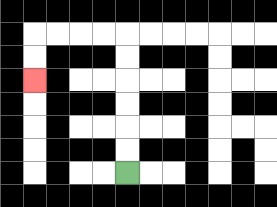{'start': '[5, 7]', 'end': '[1, 3]', 'path_directions': 'U,U,U,U,U,U,L,L,L,L,D,D', 'path_coordinates': '[[5, 7], [5, 6], [5, 5], [5, 4], [5, 3], [5, 2], [5, 1], [4, 1], [3, 1], [2, 1], [1, 1], [1, 2], [1, 3]]'}